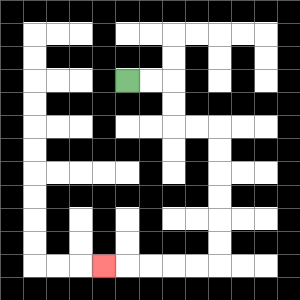{'start': '[5, 3]', 'end': '[4, 11]', 'path_directions': 'R,R,D,D,R,R,D,D,D,D,D,D,L,L,L,L,L', 'path_coordinates': '[[5, 3], [6, 3], [7, 3], [7, 4], [7, 5], [8, 5], [9, 5], [9, 6], [9, 7], [9, 8], [9, 9], [9, 10], [9, 11], [8, 11], [7, 11], [6, 11], [5, 11], [4, 11]]'}